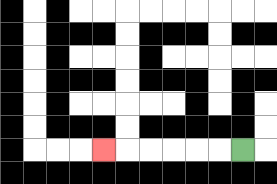{'start': '[10, 6]', 'end': '[4, 6]', 'path_directions': 'L,L,L,L,L,L', 'path_coordinates': '[[10, 6], [9, 6], [8, 6], [7, 6], [6, 6], [5, 6], [4, 6]]'}